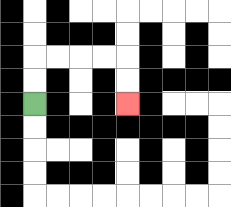{'start': '[1, 4]', 'end': '[5, 4]', 'path_directions': 'U,U,R,R,R,R,D,D', 'path_coordinates': '[[1, 4], [1, 3], [1, 2], [2, 2], [3, 2], [4, 2], [5, 2], [5, 3], [5, 4]]'}